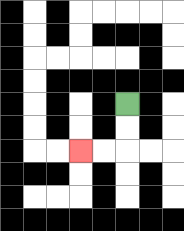{'start': '[5, 4]', 'end': '[3, 6]', 'path_directions': 'D,D,L,L', 'path_coordinates': '[[5, 4], [5, 5], [5, 6], [4, 6], [3, 6]]'}